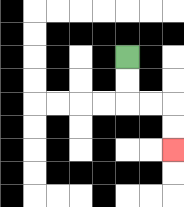{'start': '[5, 2]', 'end': '[7, 6]', 'path_directions': 'D,D,R,R,D,D', 'path_coordinates': '[[5, 2], [5, 3], [5, 4], [6, 4], [7, 4], [7, 5], [7, 6]]'}